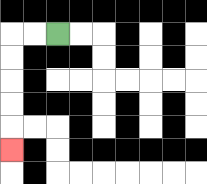{'start': '[2, 1]', 'end': '[0, 6]', 'path_directions': 'L,L,D,D,D,D,D', 'path_coordinates': '[[2, 1], [1, 1], [0, 1], [0, 2], [0, 3], [0, 4], [0, 5], [0, 6]]'}